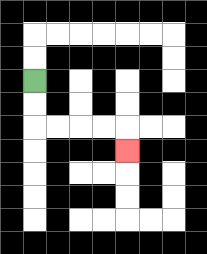{'start': '[1, 3]', 'end': '[5, 6]', 'path_directions': 'D,D,R,R,R,R,D', 'path_coordinates': '[[1, 3], [1, 4], [1, 5], [2, 5], [3, 5], [4, 5], [5, 5], [5, 6]]'}